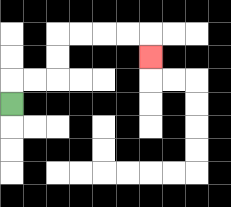{'start': '[0, 4]', 'end': '[6, 2]', 'path_directions': 'U,R,R,U,U,R,R,R,R,D', 'path_coordinates': '[[0, 4], [0, 3], [1, 3], [2, 3], [2, 2], [2, 1], [3, 1], [4, 1], [5, 1], [6, 1], [6, 2]]'}